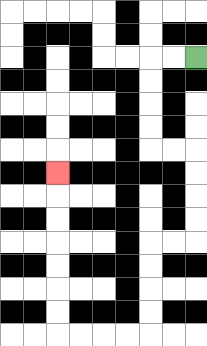{'start': '[8, 2]', 'end': '[2, 7]', 'path_directions': 'L,L,D,D,D,D,R,R,D,D,D,D,L,L,D,D,D,D,L,L,L,L,U,U,U,U,U,U,U', 'path_coordinates': '[[8, 2], [7, 2], [6, 2], [6, 3], [6, 4], [6, 5], [6, 6], [7, 6], [8, 6], [8, 7], [8, 8], [8, 9], [8, 10], [7, 10], [6, 10], [6, 11], [6, 12], [6, 13], [6, 14], [5, 14], [4, 14], [3, 14], [2, 14], [2, 13], [2, 12], [2, 11], [2, 10], [2, 9], [2, 8], [2, 7]]'}